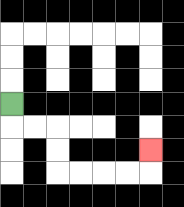{'start': '[0, 4]', 'end': '[6, 6]', 'path_directions': 'D,R,R,D,D,R,R,R,R,U', 'path_coordinates': '[[0, 4], [0, 5], [1, 5], [2, 5], [2, 6], [2, 7], [3, 7], [4, 7], [5, 7], [6, 7], [6, 6]]'}